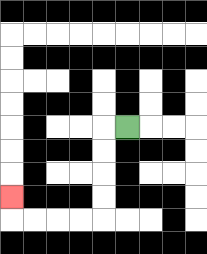{'start': '[5, 5]', 'end': '[0, 8]', 'path_directions': 'L,D,D,D,D,L,L,L,L,U', 'path_coordinates': '[[5, 5], [4, 5], [4, 6], [4, 7], [4, 8], [4, 9], [3, 9], [2, 9], [1, 9], [0, 9], [0, 8]]'}